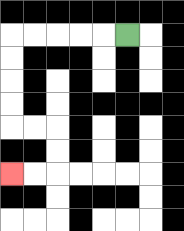{'start': '[5, 1]', 'end': '[0, 7]', 'path_directions': 'L,L,L,L,L,D,D,D,D,R,R,D,D,L,L', 'path_coordinates': '[[5, 1], [4, 1], [3, 1], [2, 1], [1, 1], [0, 1], [0, 2], [0, 3], [0, 4], [0, 5], [1, 5], [2, 5], [2, 6], [2, 7], [1, 7], [0, 7]]'}